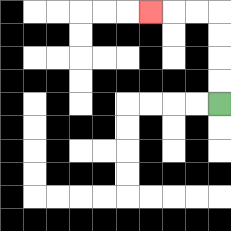{'start': '[9, 4]', 'end': '[6, 0]', 'path_directions': 'U,U,U,U,L,L,L', 'path_coordinates': '[[9, 4], [9, 3], [9, 2], [9, 1], [9, 0], [8, 0], [7, 0], [6, 0]]'}